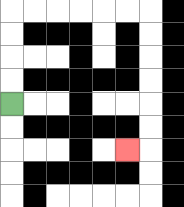{'start': '[0, 4]', 'end': '[5, 6]', 'path_directions': 'U,U,U,U,R,R,R,R,R,R,D,D,D,D,D,D,L', 'path_coordinates': '[[0, 4], [0, 3], [0, 2], [0, 1], [0, 0], [1, 0], [2, 0], [3, 0], [4, 0], [5, 0], [6, 0], [6, 1], [6, 2], [6, 3], [6, 4], [6, 5], [6, 6], [5, 6]]'}